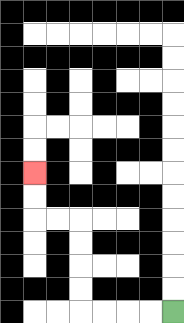{'start': '[7, 13]', 'end': '[1, 7]', 'path_directions': 'L,L,L,L,U,U,U,U,L,L,U,U', 'path_coordinates': '[[7, 13], [6, 13], [5, 13], [4, 13], [3, 13], [3, 12], [3, 11], [3, 10], [3, 9], [2, 9], [1, 9], [1, 8], [1, 7]]'}